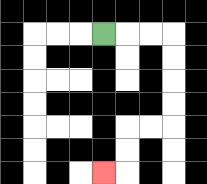{'start': '[4, 1]', 'end': '[4, 7]', 'path_directions': 'R,R,R,D,D,D,D,L,L,D,D,L', 'path_coordinates': '[[4, 1], [5, 1], [6, 1], [7, 1], [7, 2], [7, 3], [7, 4], [7, 5], [6, 5], [5, 5], [5, 6], [5, 7], [4, 7]]'}